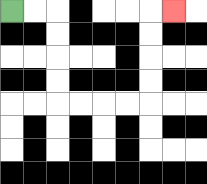{'start': '[0, 0]', 'end': '[7, 0]', 'path_directions': 'R,R,D,D,D,D,R,R,R,R,U,U,U,U,R', 'path_coordinates': '[[0, 0], [1, 0], [2, 0], [2, 1], [2, 2], [2, 3], [2, 4], [3, 4], [4, 4], [5, 4], [6, 4], [6, 3], [6, 2], [6, 1], [6, 0], [7, 0]]'}